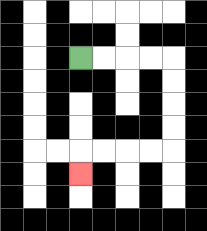{'start': '[3, 2]', 'end': '[3, 7]', 'path_directions': 'R,R,R,R,D,D,D,D,L,L,L,L,D', 'path_coordinates': '[[3, 2], [4, 2], [5, 2], [6, 2], [7, 2], [7, 3], [7, 4], [7, 5], [7, 6], [6, 6], [5, 6], [4, 6], [3, 6], [3, 7]]'}